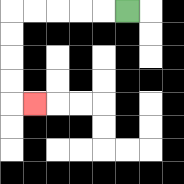{'start': '[5, 0]', 'end': '[1, 4]', 'path_directions': 'L,L,L,L,L,D,D,D,D,R', 'path_coordinates': '[[5, 0], [4, 0], [3, 0], [2, 0], [1, 0], [0, 0], [0, 1], [0, 2], [0, 3], [0, 4], [1, 4]]'}